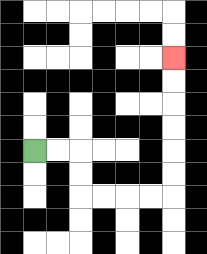{'start': '[1, 6]', 'end': '[7, 2]', 'path_directions': 'R,R,D,D,R,R,R,R,U,U,U,U,U,U', 'path_coordinates': '[[1, 6], [2, 6], [3, 6], [3, 7], [3, 8], [4, 8], [5, 8], [6, 8], [7, 8], [7, 7], [7, 6], [7, 5], [7, 4], [7, 3], [7, 2]]'}